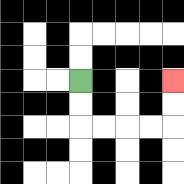{'start': '[3, 3]', 'end': '[7, 3]', 'path_directions': 'D,D,R,R,R,R,U,U', 'path_coordinates': '[[3, 3], [3, 4], [3, 5], [4, 5], [5, 5], [6, 5], [7, 5], [7, 4], [7, 3]]'}